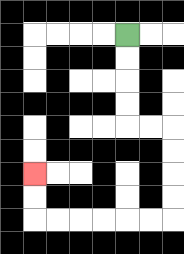{'start': '[5, 1]', 'end': '[1, 7]', 'path_directions': 'D,D,D,D,R,R,D,D,D,D,L,L,L,L,L,L,U,U', 'path_coordinates': '[[5, 1], [5, 2], [5, 3], [5, 4], [5, 5], [6, 5], [7, 5], [7, 6], [7, 7], [7, 8], [7, 9], [6, 9], [5, 9], [4, 9], [3, 9], [2, 9], [1, 9], [1, 8], [1, 7]]'}